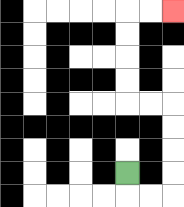{'start': '[5, 7]', 'end': '[7, 0]', 'path_directions': 'D,R,R,U,U,U,U,L,L,U,U,U,U,R,R', 'path_coordinates': '[[5, 7], [5, 8], [6, 8], [7, 8], [7, 7], [7, 6], [7, 5], [7, 4], [6, 4], [5, 4], [5, 3], [5, 2], [5, 1], [5, 0], [6, 0], [7, 0]]'}